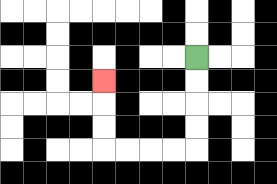{'start': '[8, 2]', 'end': '[4, 3]', 'path_directions': 'D,D,D,D,L,L,L,L,U,U,U', 'path_coordinates': '[[8, 2], [8, 3], [8, 4], [8, 5], [8, 6], [7, 6], [6, 6], [5, 6], [4, 6], [4, 5], [4, 4], [4, 3]]'}